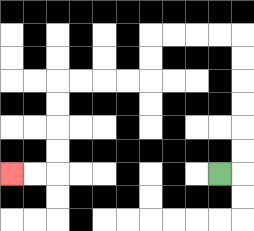{'start': '[9, 7]', 'end': '[0, 7]', 'path_directions': 'R,U,U,U,U,U,U,L,L,L,L,D,D,L,L,L,L,D,D,D,D,L,L', 'path_coordinates': '[[9, 7], [10, 7], [10, 6], [10, 5], [10, 4], [10, 3], [10, 2], [10, 1], [9, 1], [8, 1], [7, 1], [6, 1], [6, 2], [6, 3], [5, 3], [4, 3], [3, 3], [2, 3], [2, 4], [2, 5], [2, 6], [2, 7], [1, 7], [0, 7]]'}